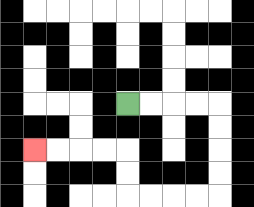{'start': '[5, 4]', 'end': '[1, 6]', 'path_directions': 'R,R,R,R,D,D,D,D,L,L,L,L,U,U,L,L,L,L', 'path_coordinates': '[[5, 4], [6, 4], [7, 4], [8, 4], [9, 4], [9, 5], [9, 6], [9, 7], [9, 8], [8, 8], [7, 8], [6, 8], [5, 8], [5, 7], [5, 6], [4, 6], [3, 6], [2, 6], [1, 6]]'}